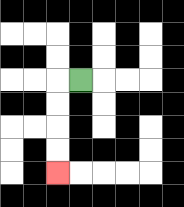{'start': '[3, 3]', 'end': '[2, 7]', 'path_directions': 'L,D,D,D,D', 'path_coordinates': '[[3, 3], [2, 3], [2, 4], [2, 5], [2, 6], [2, 7]]'}